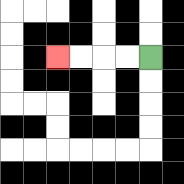{'start': '[6, 2]', 'end': '[2, 2]', 'path_directions': 'L,L,L,L', 'path_coordinates': '[[6, 2], [5, 2], [4, 2], [3, 2], [2, 2]]'}